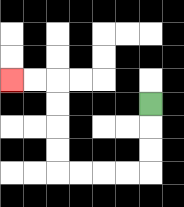{'start': '[6, 4]', 'end': '[0, 3]', 'path_directions': 'D,D,D,L,L,L,L,U,U,U,U,L,L', 'path_coordinates': '[[6, 4], [6, 5], [6, 6], [6, 7], [5, 7], [4, 7], [3, 7], [2, 7], [2, 6], [2, 5], [2, 4], [2, 3], [1, 3], [0, 3]]'}